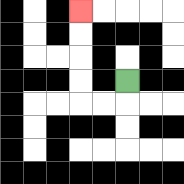{'start': '[5, 3]', 'end': '[3, 0]', 'path_directions': 'D,L,L,U,U,U,U', 'path_coordinates': '[[5, 3], [5, 4], [4, 4], [3, 4], [3, 3], [3, 2], [3, 1], [3, 0]]'}